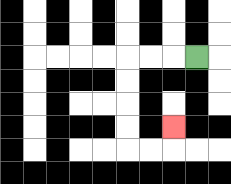{'start': '[8, 2]', 'end': '[7, 5]', 'path_directions': 'L,L,L,D,D,D,D,R,R,U', 'path_coordinates': '[[8, 2], [7, 2], [6, 2], [5, 2], [5, 3], [5, 4], [5, 5], [5, 6], [6, 6], [7, 6], [7, 5]]'}